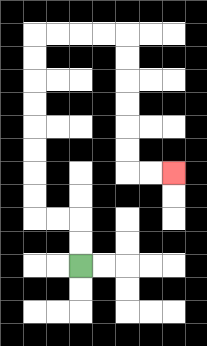{'start': '[3, 11]', 'end': '[7, 7]', 'path_directions': 'U,U,L,L,U,U,U,U,U,U,U,U,R,R,R,R,D,D,D,D,D,D,R,R', 'path_coordinates': '[[3, 11], [3, 10], [3, 9], [2, 9], [1, 9], [1, 8], [1, 7], [1, 6], [1, 5], [1, 4], [1, 3], [1, 2], [1, 1], [2, 1], [3, 1], [4, 1], [5, 1], [5, 2], [5, 3], [5, 4], [5, 5], [5, 6], [5, 7], [6, 7], [7, 7]]'}